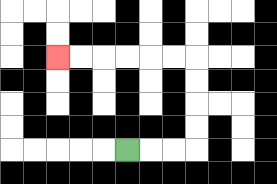{'start': '[5, 6]', 'end': '[2, 2]', 'path_directions': 'R,R,R,U,U,U,U,L,L,L,L,L,L', 'path_coordinates': '[[5, 6], [6, 6], [7, 6], [8, 6], [8, 5], [8, 4], [8, 3], [8, 2], [7, 2], [6, 2], [5, 2], [4, 2], [3, 2], [2, 2]]'}